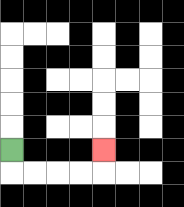{'start': '[0, 6]', 'end': '[4, 6]', 'path_directions': 'D,R,R,R,R,U', 'path_coordinates': '[[0, 6], [0, 7], [1, 7], [2, 7], [3, 7], [4, 7], [4, 6]]'}